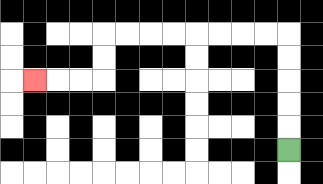{'start': '[12, 6]', 'end': '[1, 3]', 'path_directions': 'U,U,U,U,U,L,L,L,L,L,L,L,L,D,D,L,L,L', 'path_coordinates': '[[12, 6], [12, 5], [12, 4], [12, 3], [12, 2], [12, 1], [11, 1], [10, 1], [9, 1], [8, 1], [7, 1], [6, 1], [5, 1], [4, 1], [4, 2], [4, 3], [3, 3], [2, 3], [1, 3]]'}